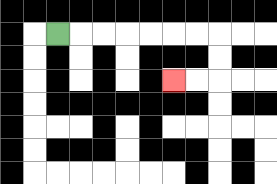{'start': '[2, 1]', 'end': '[7, 3]', 'path_directions': 'R,R,R,R,R,R,R,D,D,L,L', 'path_coordinates': '[[2, 1], [3, 1], [4, 1], [5, 1], [6, 1], [7, 1], [8, 1], [9, 1], [9, 2], [9, 3], [8, 3], [7, 3]]'}